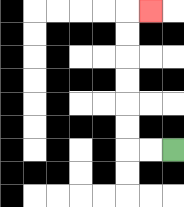{'start': '[7, 6]', 'end': '[6, 0]', 'path_directions': 'L,L,U,U,U,U,U,U,R', 'path_coordinates': '[[7, 6], [6, 6], [5, 6], [5, 5], [5, 4], [5, 3], [5, 2], [5, 1], [5, 0], [6, 0]]'}